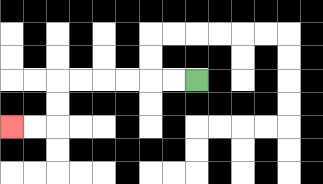{'start': '[8, 3]', 'end': '[0, 5]', 'path_directions': 'L,L,L,L,L,L,D,D,L,L', 'path_coordinates': '[[8, 3], [7, 3], [6, 3], [5, 3], [4, 3], [3, 3], [2, 3], [2, 4], [2, 5], [1, 5], [0, 5]]'}